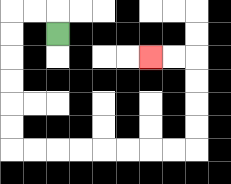{'start': '[2, 1]', 'end': '[6, 2]', 'path_directions': 'U,L,L,D,D,D,D,D,D,R,R,R,R,R,R,R,R,U,U,U,U,L,L', 'path_coordinates': '[[2, 1], [2, 0], [1, 0], [0, 0], [0, 1], [0, 2], [0, 3], [0, 4], [0, 5], [0, 6], [1, 6], [2, 6], [3, 6], [4, 6], [5, 6], [6, 6], [7, 6], [8, 6], [8, 5], [8, 4], [8, 3], [8, 2], [7, 2], [6, 2]]'}